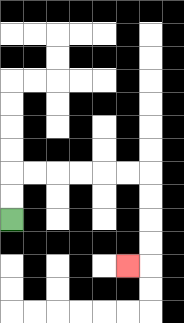{'start': '[0, 9]', 'end': '[5, 11]', 'path_directions': 'U,U,R,R,R,R,R,R,D,D,D,D,L', 'path_coordinates': '[[0, 9], [0, 8], [0, 7], [1, 7], [2, 7], [3, 7], [4, 7], [5, 7], [6, 7], [6, 8], [6, 9], [6, 10], [6, 11], [5, 11]]'}